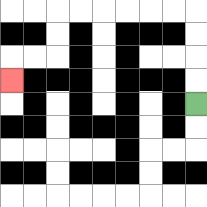{'start': '[8, 4]', 'end': '[0, 3]', 'path_directions': 'U,U,U,U,L,L,L,L,L,L,D,D,L,L,D', 'path_coordinates': '[[8, 4], [8, 3], [8, 2], [8, 1], [8, 0], [7, 0], [6, 0], [5, 0], [4, 0], [3, 0], [2, 0], [2, 1], [2, 2], [1, 2], [0, 2], [0, 3]]'}